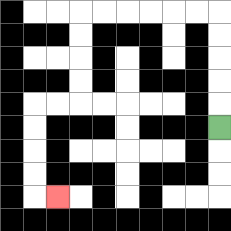{'start': '[9, 5]', 'end': '[2, 8]', 'path_directions': 'U,U,U,U,U,L,L,L,L,L,L,D,D,D,D,L,L,D,D,D,D,R', 'path_coordinates': '[[9, 5], [9, 4], [9, 3], [9, 2], [9, 1], [9, 0], [8, 0], [7, 0], [6, 0], [5, 0], [4, 0], [3, 0], [3, 1], [3, 2], [3, 3], [3, 4], [2, 4], [1, 4], [1, 5], [1, 6], [1, 7], [1, 8], [2, 8]]'}